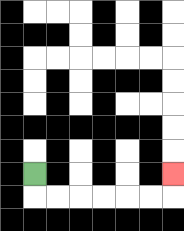{'start': '[1, 7]', 'end': '[7, 7]', 'path_directions': 'D,R,R,R,R,R,R,U', 'path_coordinates': '[[1, 7], [1, 8], [2, 8], [3, 8], [4, 8], [5, 8], [6, 8], [7, 8], [7, 7]]'}